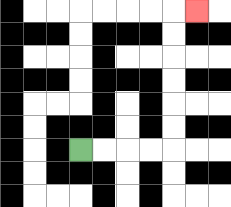{'start': '[3, 6]', 'end': '[8, 0]', 'path_directions': 'R,R,R,R,U,U,U,U,U,U,R', 'path_coordinates': '[[3, 6], [4, 6], [5, 6], [6, 6], [7, 6], [7, 5], [7, 4], [7, 3], [7, 2], [7, 1], [7, 0], [8, 0]]'}